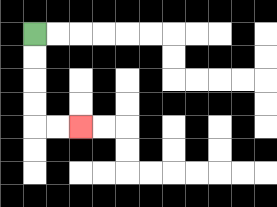{'start': '[1, 1]', 'end': '[3, 5]', 'path_directions': 'D,D,D,D,R,R', 'path_coordinates': '[[1, 1], [1, 2], [1, 3], [1, 4], [1, 5], [2, 5], [3, 5]]'}